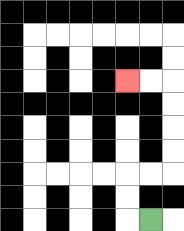{'start': '[6, 9]', 'end': '[5, 3]', 'path_directions': 'L,U,U,R,R,U,U,U,U,L,L', 'path_coordinates': '[[6, 9], [5, 9], [5, 8], [5, 7], [6, 7], [7, 7], [7, 6], [7, 5], [7, 4], [7, 3], [6, 3], [5, 3]]'}